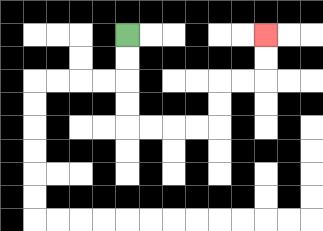{'start': '[5, 1]', 'end': '[11, 1]', 'path_directions': 'D,D,D,D,R,R,R,R,U,U,R,R,U,U', 'path_coordinates': '[[5, 1], [5, 2], [5, 3], [5, 4], [5, 5], [6, 5], [7, 5], [8, 5], [9, 5], [9, 4], [9, 3], [10, 3], [11, 3], [11, 2], [11, 1]]'}